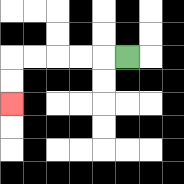{'start': '[5, 2]', 'end': '[0, 4]', 'path_directions': 'L,L,L,L,L,D,D', 'path_coordinates': '[[5, 2], [4, 2], [3, 2], [2, 2], [1, 2], [0, 2], [0, 3], [0, 4]]'}